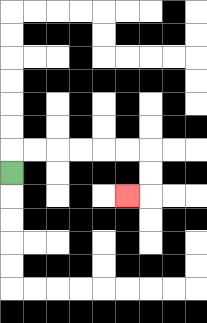{'start': '[0, 7]', 'end': '[5, 8]', 'path_directions': 'U,R,R,R,R,R,R,D,D,L', 'path_coordinates': '[[0, 7], [0, 6], [1, 6], [2, 6], [3, 6], [4, 6], [5, 6], [6, 6], [6, 7], [6, 8], [5, 8]]'}